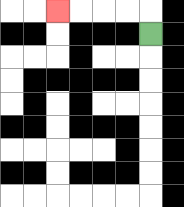{'start': '[6, 1]', 'end': '[2, 0]', 'path_directions': 'U,L,L,L,L', 'path_coordinates': '[[6, 1], [6, 0], [5, 0], [4, 0], [3, 0], [2, 0]]'}